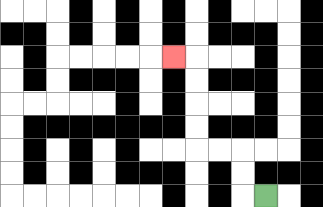{'start': '[11, 8]', 'end': '[7, 2]', 'path_directions': 'L,U,U,L,L,U,U,U,U,L', 'path_coordinates': '[[11, 8], [10, 8], [10, 7], [10, 6], [9, 6], [8, 6], [8, 5], [8, 4], [8, 3], [8, 2], [7, 2]]'}